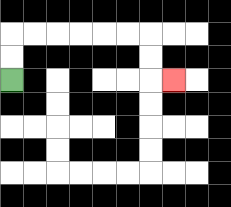{'start': '[0, 3]', 'end': '[7, 3]', 'path_directions': 'U,U,R,R,R,R,R,R,D,D,R', 'path_coordinates': '[[0, 3], [0, 2], [0, 1], [1, 1], [2, 1], [3, 1], [4, 1], [5, 1], [6, 1], [6, 2], [6, 3], [7, 3]]'}